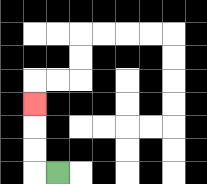{'start': '[2, 7]', 'end': '[1, 4]', 'path_directions': 'L,U,U,U', 'path_coordinates': '[[2, 7], [1, 7], [1, 6], [1, 5], [1, 4]]'}